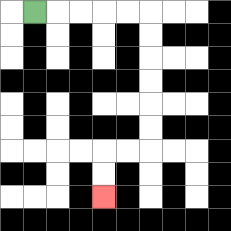{'start': '[1, 0]', 'end': '[4, 8]', 'path_directions': 'R,R,R,R,R,D,D,D,D,D,D,L,L,D,D', 'path_coordinates': '[[1, 0], [2, 0], [3, 0], [4, 0], [5, 0], [6, 0], [6, 1], [6, 2], [6, 3], [6, 4], [6, 5], [6, 6], [5, 6], [4, 6], [4, 7], [4, 8]]'}